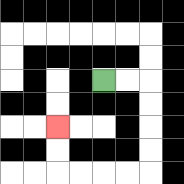{'start': '[4, 3]', 'end': '[2, 5]', 'path_directions': 'R,R,D,D,D,D,L,L,L,L,U,U', 'path_coordinates': '[[4, 3], [5, 3], [6, 3], [6, 4], [6, 5], [6, 6], [6, 7], [5, 7], [4, 7], [3, 7], [2, 7], [2, 6], [2, 5]]'}